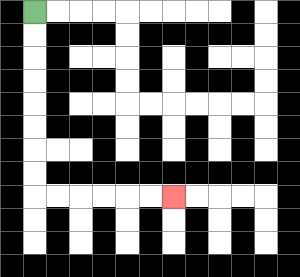{'start': '[1, 0]', 'end': '[7, 8]', 'path_directions': 'D,D,D,D,D,D,D,D,R,R,R,R,R,R', 'path_coordinates': '[[1, 0], [1, 1], [1, 2], [1, 3], [1, 4], [1, 5], [1, 6], [1, 7], [1, 8], [2, 8], [3, 8], [4, 8], [5, 8], [6, 8], [7, 8]]'}